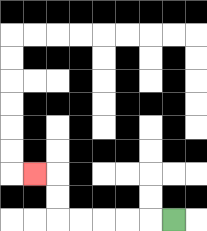{'start': '[7, 9]', 'end': '[1, 7]', 'path_directions': 'L,L,L,L,L,U,U,L', 'path_coordinates': '[[7, 9], [6, 9], [5, 9], [4, 9], [3, 9], [2, 9], [2, 8], [2, 7], [1, 7]]'}